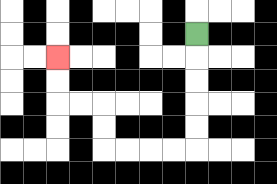{'start': '[8, 1]', 'end': '[2, 2]', 'path_directions': 'D,D,D,D,D,L,L,L,L,U,U,L,L,U,U', 'path_coordinates': '[[8, 1], [8, 2], [8, 3], [8, 4], [8, 5], [8, 6], [7, 6], [6, 6], [5, 6], [4, 6], [4, 5], [4, 4], [3, 4], [2, 4], [2, 3], [2, 2]]'}